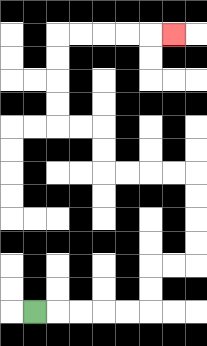{'start': '[1, 13]', 'end': '[7, 1]', 'path_directions': 'R,R,R,R,R,U,U,R,R,U,U,U,U,L,L,L,L,U,U,L,L,U,U,U,U,R,R,R,R,R', 'path_coordinates': '[[1, 13], [2, 13], [3, 13], [4, 13], [5, 13], [6, 13], [6, 12], [6, 11], [7, 11], [8, 11], [8, 10], [8, 9], [8, 8], [8, 7], [7, 7], [6, 7], [5, 7], [4, 7], [4, 6], [4, 5], [3, 5], [2, 5], [2, 4], [2, 3], [2, 2], [2, 1], [3, 1], [4, 1], [5, 1], [6, 1], [7, 1]]'}